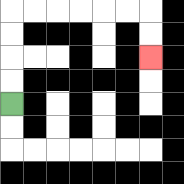{'start': '[0, 4]', 'end': '[6, 2]', 'path_directions': 'U,U,U,U,R,R,R,R,R,R,D,D', 'path_coordinates': '[[0, 4], [0, 3], [0, 2], [0, 1], [0, 0], [1, 0], [2, 0], [3, 0], [4, 0], [5, 0], [6, 0], [6, 1], [6, 2]]'}